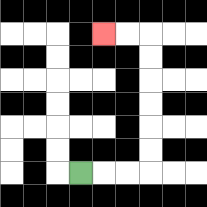{'start': '[3, 7]', 'end': '[4, 1]', 'path_directions': 'R,R,R,U,U,U,U,U,U,L,L', 'path_coordinates': '[[3, 7], [4, 7], [5, 7], [6, 7], [6, 6], [6, 5], [6, 4], [6, 3], [6, 2], [6, 1], [5, 1], [4, 1]]'}